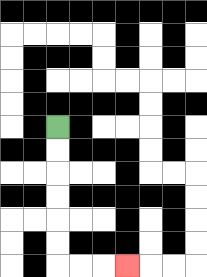{'start': '[2, 5]', 'end': '[5, 11]', 'path_directions': 'D,D,D,D,D,D,R,R,R', 'path_coordinates': '[[2, 5], [2, 6], [2, 7], [2, 8], [2, 9], [2, 10], [2, 11], [3, 11], [4, 11], [5, 11]]'}